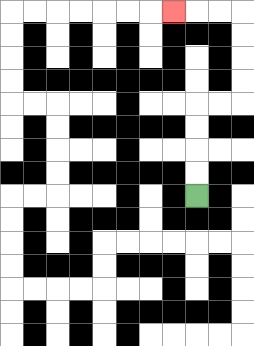{'start': '[8, 8]', 'end': '[7, 0]', 'path_directions': 'U,U,U,U,R,R,U,U,U,U,L,L,L', 'path_coordinates': '[[8, 8], [8, 7], [8, 6], [8, 5], [8, 4], [9, 4], [10, 4], [10, 3], [10, 2], [10, 1], [10, 0], [9, 0], [8, 0], [7, 0]]'}